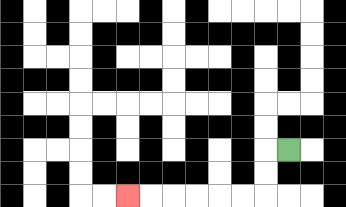{'start': '[12, 6]', 'end': '[5, 8]', 'path_directions': 'L,D,D,L,L,L,L,L,L', 'path_coordinates': '[[12, 6], [11, 6], [11, 7], [11, 8], [10, 8], [9, 8], [8, 8], [7, 8], [6, 8], [5, 8]]'}